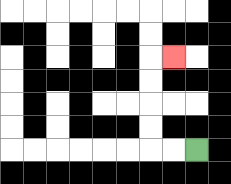{'start': '[8, 6]', 'end': '[7, 2]', 'path_directions': 'L,L,U,U,U,U,R', 'path_coordinates': '[[8, 6], [7, 6], [6, 6], [6, 5], [6, 4], [6, 3], [6, 2], [7, 2]]'}